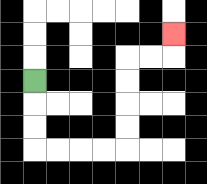{'start': '[1, 3]', 'end': '[7, 1]', 'path_directions': 'D,D,D,R,R,R,R,U,U,U,U,R,R,U', 'path_coordinates': '[[1, 3], [1, 4], [1, 5], [1, 6], [2, 6], [3, 6], [4, 6], [5, 6], [5, 5], [5, 4], [5, 3], [5, 2], [6, 2], [7, 2], [7, 1]]'}